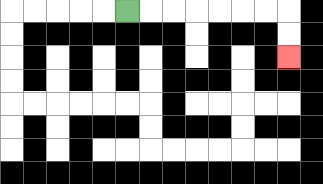{'start': '[5, 0]', 'end': '[12, 2]', 'path_directions': 'R,R,R,R,R,R,R,D,D', 'path_coordinates': '[[5, 0], [6, 0], [7, 0], [8, 0], [9, 0], [10, 0], [11, 0], [12, 0], [12, 1], [12, 2]]'}